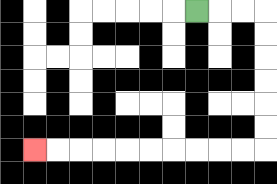{'start': '[8, 0]', 'end': '[1, 6]', 'path_directions': 'R,R,R,D,D,D,D,D,D,L,L,L,L,L,L,L,L,L,L', 'path_coordinates': '[[8, 0], [9, 0], [10, 0], [11, 0], [11, 1], [11, 2], [11, 3], [11, 4], [11, 5], [11, 6], [10, 6], [9, 6], [8, 6], [7, 6], [6, 6], [5, 6], [4, 6], [3, 6], [2, 6], [1, 6]]'}